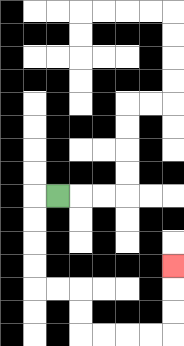{'start': '[2, 8]', 'end': '[7, 11]', 'path_directions': 'L,D,D,D,D,R,R,D,D,R,R,R,R,U,U,U', 'path_coordinates': '[[2, 8], [1, 8], [1, 9], [1, 10], [1, 11], [1, 12], [2, 12], [3, 12], [3, 13], [3, 14], [4, 14], [5, 14], [6, 14], [7, 14], [7, 13], [7, 12], [7, 11]]'}